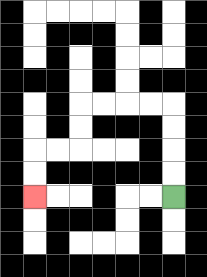{'start': '[7, 8]', 'end': '[1, 8]', 'path_directions': 'U,U,U,U,L,L,L,L,D,D,L,L,D,D', 'path_coordinates': '[[7, 8], [7, 7], [7, 6], [7, 5], [7, 4], [6, 4], [5, 4], [4, 4], [3, 4], [3, 5], [3, 6], [2, 6], [1, 6], [1, 7], [1, 8]]'}